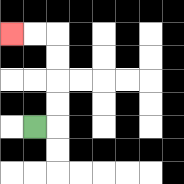{'start': '[1, 5]', 'end': '[0, 1]', 'path_directions': 'R,U,U,U,U,L,L', 'path_coordinates': '[[1, 5], [2, 5], [2, 4], [2, 3], [2, 2], [2, 1], [1, 1], [0, 1]]'}